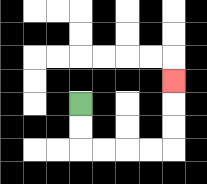{'start': '[3, 4]', 'end': '[7, 3]', 'path_directions': 'D,D,R,R,R,R,U,U,U', 'path_coordinates': '[[3, 4], [3, 5], [3, 6], [4, 6], [5, 6], [6, 6], [7, 6], [7, 5], [7, 4], [7, 3]]'}